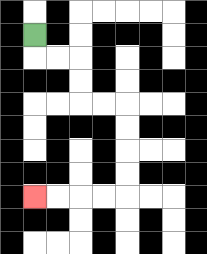{'start': '[1, 1]', 'end': '[1, 8]', 'path_directions': 'D,R,R,D,D,R,R,D,D,D,D,L,L,L,L', 'path_coordinates': '[[1, 1], [1, 2], [2, 2], [3, 2], [3, 3], [3, 4], [4, 4], [5, 4], [5, 5], [5, 6], [5, 7], [5, 8], [4, 8], [3, 8], [2, 8], [1, 8]]'}